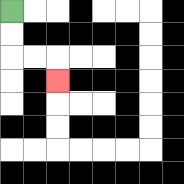{'start': '[0, 0]', 'end': '[2, 3]', 'path_directions': 'D,D,R,R,D', 'path_coordinates': '[[0, 0], [0, 1], [0, 2], [1, 2], [2, 2], [2, 3]]'}